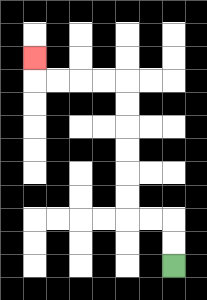{'start': '[7, 11]', 'end': '[1, 2]', 'path_directions': 'U,U,L,L,U,U,U,U,U,U,L,L,L,L,U', 'path_coordinates': '[[7, 11], [7, 10], [7, 9], [6, 9], [5, 9], [5, 8], [5, 7], [5, 6], [5, 5], [5, 4], [5, 3], [4, 3], [3, 3], [2, 3], [1, 3], [1, 2]]'}